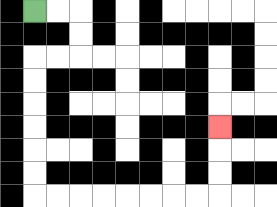{'start': '[1, 0]', 'end': '[9, 5]', 'path_directions': 'R,R,D,D,L,L,D,D,D,D,D,D,R,R,R,R,R,R,R,R,U,U,U', 'path_coordinates': '[[1, 0], [2, 0], [3, 0], [3, 1], [3, 2], [2, 2], [1, 2], [1, 3], [1, 4], [1, 5], [1, 6], [1, 7], [1, 8], [2, 8], [3, 8], [4, 8], [5, 8], [6, 8], [7, 8], [8, 8], [9, 8], [9, 7], [9, 6], [9, 5]]'}